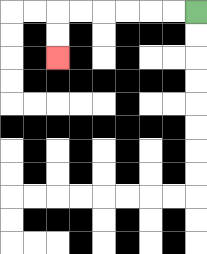{'start': '[8, 0]', 'end': '[2, 2]', 'path_directions': 'L,L,L,L,L,L,D,D', 'path_coordinates': '[[8, 0], [7, 0], [6, 0], [5, 0], [4, 0], [3, 0], [2, 0], [2, 1], [2, 2]]'}